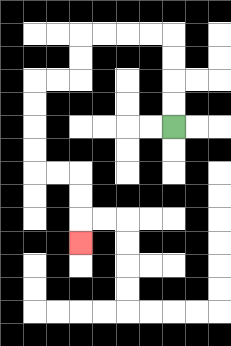{'start': '[7, 5]', 'end': '[3, 10]', 'path_directions': 'U,U,U,U,L,L,L,L,D,D,L,L,D,D,D,D,R,R,D,D,D', 'path_coordinates': '[[7, 5], [7, 4], [7, 3], [7, 2], [7, 1], [6, 1], [5, 1], [4, 1], [3, 1], [3, 2], [3, 3], [2, 3], [1, 3], [1, 4], [1, 5], [1, 6], [1, 7], [2, 7], [3, 7], [3, 8], [3, 9], [3, 10]]'}